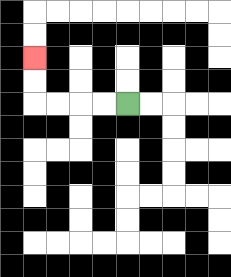{'start': '[5, 4]', 'end': '[1, 2]', 'path_directions': 'L,L,L,L,U,U', 'path_coordinates': '[[5, 4], [4, 4], [3, 4], [2, 4], [1, 4], [1, 3], [1, 2]]'}